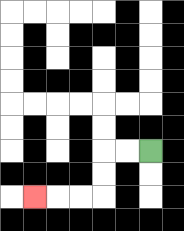{'start': '[6, 6]', 'end': '[1, 8]', 'path_directions': 'L,L,D,D,L,L,L', 'path_coordinates': '[[6, 6], [5, 6], [4, 6], [4, 7], [4, 8], [3, 8], [2, 8], [1, 8]]'}